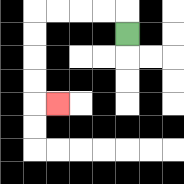{'start': '[5, 1]', 'end': '[2, 4]', 'path_directions': 'U,L,L,L,L,D,D,D,D,R', 'path_coordinates': '[[5, 1], [5, 0], [4, 0], [3, 0], [2, 0], [1, 0], [1, 1], [1, 2], [1, 3], [1, 4], [2, 4]]'}